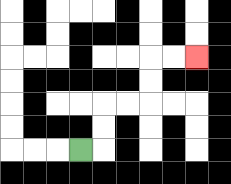{'start': '[3, 6]', 'end': '[8, 2]', 'path_directions': 'R,U,U,R,R,U,U,R,R', 'path_coordinates': '[[3, 6], [4, 6], [4, 5], [4, 4], [5, 4], [6, 4], [6, 3], [6, 2], [7, 2], [8, 2]]'}